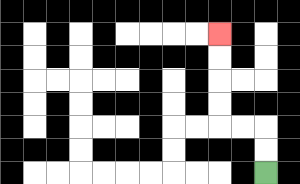{'start': '[11, 7]', 'end': '[9, 1]', 'path_directions': 'U,U,L,L,U,U,U,U', 'path_coordinates': '[[11, 7], [11, 6], [11, 5], [10, 5], [9, 5], [9, 4], [9, 3], [9, 2], [9, 1]]'}